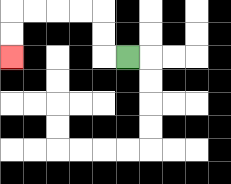{'start': '[5, 2]', 'end': '[0, 2]', 'path_directions': 'L,U,U,L,L,L,L,D,D', 'path_coordinates': '[[5, 2], [4, 2], [4, 1], [4, 0], [3, 0], [2, 0], [1, 0], [0, 0], [0, 1], [0, 2]]'}